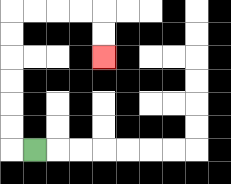{'start': '[1, 6]', 'end': '[4, 2]', 'path_directions': 'L,U,U,U,U,U,U,R,R,R,R,D,D', 'path_coordinates': '[[1, 6], [0, 6], [0, 5], [0, 4], [0, 3], [0, 2], [0, 1], [0, 0], [1, 0], [2, 0], [3, 0], [4, 0], [4, 1], [4, 2]]'}